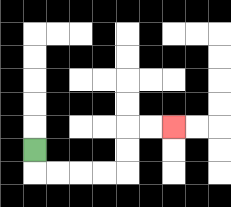{'start': '[1, 6]', 'end': '[7, 5]', 'path_directions': 'D,R,R,R,R,U,U,R,R', 'path_coordinates': '[[1, 6], [1, 7], [2, 7], [3, 7], [4, 7], [5, 7], [5, 6], [5, 5], [6, 5], [7, 5]]'}